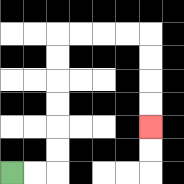{'start': '[0, 7]', 'end': '[6, 5]', 'path_directions': 'R,R,U,U,U,U,U,U,R,R,R,R,D,D,D,D', 'path_coordinates': '[[0, 7], [1, 7], [2, 7], [2, 6], [2, 5], [2, 4], [2, 3], [2, 2], [2, 1], [3, 1], [4, 1], [5, 1], [6, 1], [6, 2], [6, 3], [6, 4], [6, 5]]'}